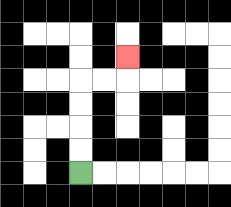{'start': '[3, 7]', 'end': '[5, 2]', 'path_directions': 'U,U,U,U,R,R,U', 'path_coordinates': '[[3, 7], [3, 6], [3, 5], [3, 4], [3, 3], [4, 3], [5, 3], [5, 2]]'}